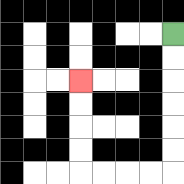{'start': '[7, 1]', 'end': '[3, 3]', 'path_directions': 'D,D,D,D,D,D,L,L,L,L,U,U,U,U', 'path_coordinates': '[[7, 1], [7, 2], [7, 3], [7, 4], [7, 5], [7, 6], [7, 7], [6, 7], [5, 7], [4, 7], [3, 7], [3, 6], [3, 5], [3, 4], [3, 3]]'}